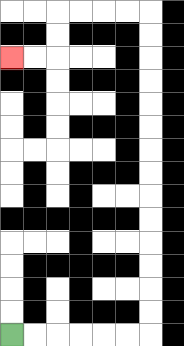{'start': '[0, 14]', 'end': '[0, 2]', 'path_directions': 'R,R,R,R,R,R,U,U,U,U,U,U,U,U,U,U,U,U,U,U,L,L,L,L,D,D,L,L', 'path_coordinates': '[[0, 14], [1, 14], [2, 14], [3, 14], [4, 14], [5, 14], [6, 14], [6, 13], [6, 12], [6, 11], [6, 10], [6, 9], [6, 8], [6, 7], [6, 6], [6, 5], [6, 4], [6, 3], [6, 2], [6, 1], [6, 0], [5, 0], [4, 0], [3, 0], [2, 0], [2, 1], [2, 2], [1, 2], [0, 2]]'}